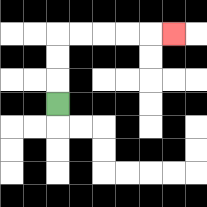{'start': '[2, 4]', 'end': '[7, 1]', 'path_directions': 'U,U,U,R,R,R,R,R', 'path_coordinates': '[[2, 4], [2, 3], [2, 2], [2, 1], [3, 1], [4, 1], [5, 1], [6, 1], [7, 1]]'}